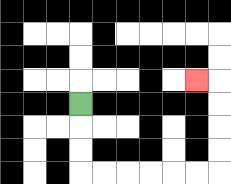{'start': '[3, 4]', 'end': '[8, 3]', 'path_directions': 'D,D,D,R,R,R,R,R,R,U,U,U,U,L', 'path_coordinates': '[[3, 4], [3, 5], [3, 6], [3, 7], [4, 7], [5, 7], [6, 7], [7, 7], [8, 7], [9, 7], [9, 6], [9, 5], [9, 4], [9, 3], [8, 3]]'}